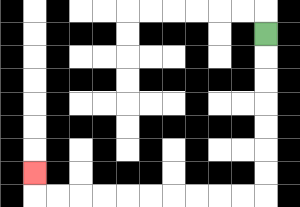{'start': '[11, 1]', 'end': '[1, 7]', 'path_directions': 'D,D,D,D,D,D,D,L,L,L,L,L,L,L,L,L,L,U', 'path_coordinates': '[[11, 1], [11, 2], [11, 3], [11, 4], [11, 5], [11, 6], [11, 7], [11, 8], [10, 8], [9, 8], [8, 8], [7, 8], [6, 8], [5, 8], [4, 8], [3, 8], [2, 8], [1, 8], [1, 7]]'}